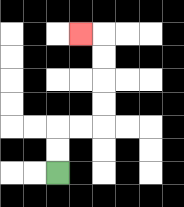{'start': '[2, 7]', 'end': '[3, 1]', 'path_directions': 'U,U,R,R,U,U,U,U,L', 'path_coordinates': '[[2, 7], [2, 6], [2, 5], [3, 5], [4, 5], [4, 4], [4, 3], [4, 2], [4, 1], [3, 1]]'}